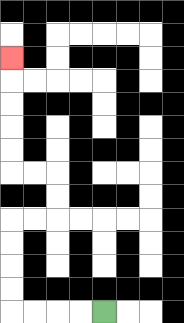{'start': '[4, 13]', 'end': '[0, 2]', 'path_directions': 'L,L,L,L,U,U,U,U,R,R,U,U,L,L,U,U,U,U,U', 'path_coordinates': '[[4, 13], [3, 13], [2, 13], [1, 13], [0, 13], [0, 12], [0, 11], [0, 10], [0, 9], [1, 9], [2, 9], [2, 8], [2, 7], [1, 7], [0, 7], [0, 6], [0, 5], [0, 4], [0, 3], [0, 2]]'}